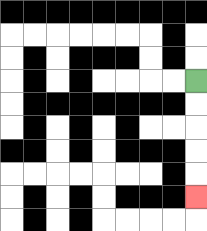{'start': '[8, 3]', 'end': '[8, 8]', 'path_directions': 'D,D,D,D,D', 'path_coordinates': '[[8, 3], [8, 4], [8, 5], [8, 6], [8, 7], [8, 8]]'}